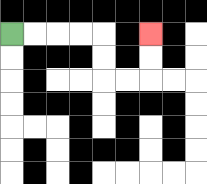{'start': '[0, 1]', 'end': '[6, 1]', 'path_directions': 'R,R,R,R,D,D,R,R,U,U', 'path_coordinates': '[[0, 1], [1, 1], [2, 1], [3, 1], [4, 1], [4, 2], [4, 3], [5, 3], [6, 3], [6, 2], [6, 1]]'}